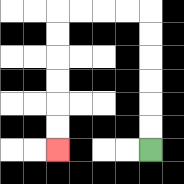{'start': '[6, 6]', 'end': '[2, 6]', 'path_directions': 'U,U,U,U,U,U,L,L,L,L,D,D,D,D,D,D', 'path_coordinates': '[[6, 6], [6, 5], [6, 4], [6, 3], [6, 2], [6, 1], [6, 0], [5, 0], [4, 0], [3, 0], [2, 0], [2, 1], [2, 2], [2, 3], [2, 4], [2, 5], [2, 6]]'}